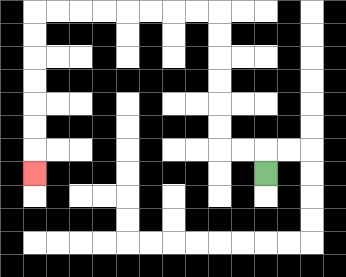{'start': '[11, 7]', 'end': '[1, 7]', 'path_directions': 'U,L,L,U,U,U,U,U,U,L,L,L,L,L,L,L,L,D,D,D,D,D,D,D', 'path_coordinates': '[[11, 7], [11, 6], [10, 6], [9, 6], [9, 5], [9, 4], [9, 3], [9, 2], [9, 1], [9, 0], [8, 0], [7, 0], [6, 0], [5, 0], [4, 0], [3, 0], [2, 0], [1, 0], [1, 1], [1, 2], [1, 3], [1, 4], [1, 5], [1, 6], [1, 7]]'}